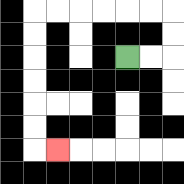{'start': '[5, 2]', 'end': '[2, 6]', 'path_directions': 'R,R,U,U,L,L,L,L,L,L,D,D,D,D,D,D,R', 'path_coordinates': '[[5, 2], [6, 2], [7, 2], [7, 1], [7, 0], [6, 0], [5, 0], [4, 0], [3, 0], [2, 0], [1, 0], [1, 1], [1, 2], [1, 3], [1, 4], [1, 5], [1, 6], [2, 6]]'}